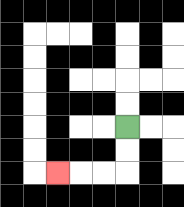{'start': '[5, 5]', 'end': '[2, 7]', 'path_directions': 'D,D,L,L,L', 'path_coordinates': '[[5, 5], [5, 6], [5, 7], [4, 7], [3, 7], [2, 7]]'}